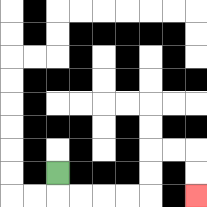{'start': '[2, 7]', 'end': '[8, 8]', 'path_directions': 'D,R,R,R,R,U,U,R,R,D,D', 'path_coordinates': '[[2, 7], [2, 8], [3, 8], [4, 8], [5, 8], [6, 8], [6, 7], [6, 6], [7, 6], [8, 6], [8, 7], [8, 8]]'}